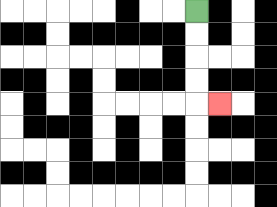{'start': '[8, 0]', 'end': '[9, 4]', 'path_directions': 'D,D,D,D,R', 'path_coordinates': '[[8, 0], [8, 1], [8, 2], [8, 3], [8, 4], [9, 4]]'}